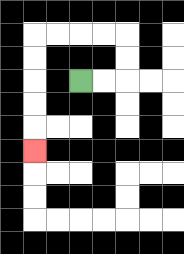{'start': '[3, 3]', 'end': '[1, 6]', 'path_directions': 'R,R,U,U,L,L,L,L,D,D,D,D,D', 'path_coordinates': '[[3, 3], [4, 3], [5, 3], [5, 2], [5, 1], [4, 1], [3, 1], [2, 1], [1, 1], [1, 2], [1, 3], [1, 4], [1, 5], [1, 6]]'}